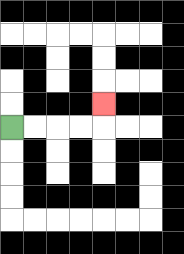{'start': '[0, 5]', 'end': '[4, 4]', 'path_directions': 'R,R,R,R,U', 'path_coordinates': '[[0, 5], [1, 5], [2, 5], [3, 5], [4, 5], [4, 4]]'}